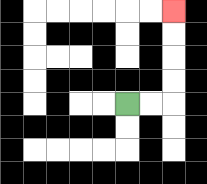{'start': '[5, 4]', 'end': '[7, 0]', 'path_directions': 'R,R,U,U,U,U', 'path_coordinates': '[[5, 4], [6, 4], [7, 4], [7, 3], [7, 2], [7, 1], [7, 0]]'}